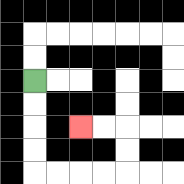{'start': '[1, 3]', 'end': '[3, 5]', 'path_directions': 'D,D,D,D,R,R,R,R,U,U,L,L', 'path_coordinates': '[[1, 3], [1, 4], [1, 5], [1, 6], [1, 7], [2, 7], [3, 7], [4, 7], [5, 7], [5, 6], [5, 5], [4, 5], [3, 5]]'}